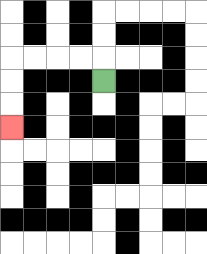{'start': '[4, 3]', 'end': '[0, 5]', 'path_directions': 'U,L,L,L,L,D,D,D', 'path_coordinates': '[[4, 3], [4, 2], [3, 2], [2, 2], [1, 2], [0, 2], [0, 3], [0, 4], [0, 5]]'}